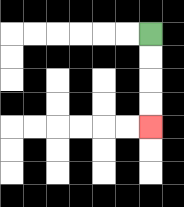{'start': '[6, 1]', 'end': '[6, 5]', 'path_directions': 'D,D,D,D', 'path_coordinates': '[[6, 1], [6, 2], [6, 3], [6, 4], [6, 5]]'}